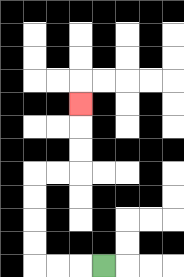{'start': '[4, 11]', 'end': '[3, 4]', 'path_directions': 'L,L,L,U,U,U,U,R,R,U,U,U', 'path_coordinates': '[[4, 11], [3, 11], [2, 11], [1, 11], [1, 10], [1, 9], [1, 8], [1, 7], [2, 7], [3, 7], [3, 6], [3, 5], [3, 4]]'}